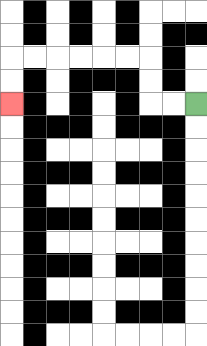{'start': '[8, 4]', 'end': '[0, 4]', 'path_directions': 'L,L,U,U,L,L,L,L,L,L,D,D', 'path_coordinates': '[[8, 4], [7, 4], [6, 4], [6, 3], [6, 2], [5, 2], [4, 2], [3, 2], [2, 2], [1, 2], [0, 2], [0, 3], [0, 4]]'}